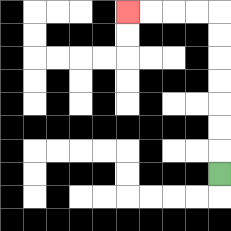{'start': '[9, 7]', 'end': '[5, 0]', 'path_directions': 'U,U,U,U,U,U,U,L,L,L,L', 'path_coordinates': '[[9, 7], [9, 6], [9, 5], [9, 4], [9, 3], [9, 2], [9, 1], [9, 0], [8, 0], [7, 0], [6, 0], [5, 0]]'}